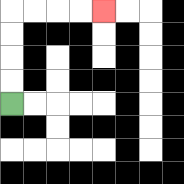{'start': '[0, 4]', 'end': '[4, 0]', 'path_directions': 'U,U,U,U,R,R,R,R', 'path_coordinates': '[[0, 4], [0, 3], [0, 2], [0, 1], [0, 0], [1, 0], [2, 0], [3, 0], [4, 0]]'}